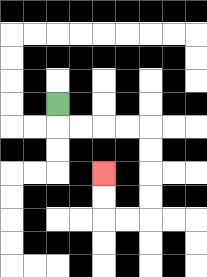{'start': '[2, 4]', 'end': '[4, 7]', 'path_directions': 'D,R,R,R,R,D,D,D,D,L,L,U,U', 'path_coordinates': '[[2, 4], [2, 5], [3, 5], [4, 5], [5, 5], [6, 5], [6, 6], [6, 7], [6, 8], [6, 9], [5, 9], [4, 9], [4, 8], [4, 7]]'}